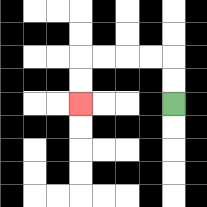{'start': '[7, 4]', 'end': '[3, 4]', 'path_directions': 'U,U,L,L,L,L,D,D', 'path_coordinates': '[[7, 4], [7, 3], [7, 2], [6, 2], [5, 2], [4, 2], [3, 2], [3, 3], [3, 4]]'}